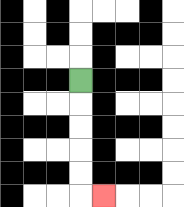{'start': '[3, 3]', 'end': '[4, 8]', 'path_directions': 'D,D,D,D,D,R', 'path_coordinates': '[[3, 3], [3, 4], [3, 5], [3, 6], [3, 7], [3, 8], [4, 8]]'}